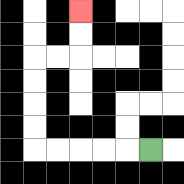{'start': '[6, 6]', 'end': '[3, 0]', 'path_directions': 'L,L,L,L,L,U,U,U,U,R,R,U,U', 'path_coordinates': '[[6, 6], [5, 6], [4, 6], [3, 6], [2, 6], [1, 6], [1, 5], [1, 4], [1, 3], [1, 2], [2, 2], [3, 2], [3, 1], [3, 0]]'}